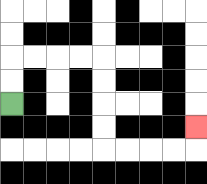{'start': '[0, 4]', 'end': '[8, 5]', 'path_directions': 'U,U,R,R,R,R,D,D,D,D,R,R,R,R,U', 'path_coordinates': '[[0, 4], [0, 3], [0, 2], [1, 2], [2, 2], [3, 2], [4, 2], [4, 3], [4, 4], [4, 5], [4, 6], [5, 6], [6, 6], [7, 6], [8, 6], [8, 5]]'}